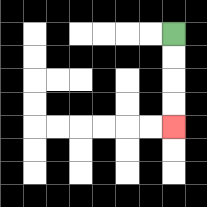{'start': '[7, 1]', 'end': '[7, 5]', 'path_directions': 'D,D,D,D', 'path_coordinates': '[[7, 1], [7, 2], [7, 3], [7, 4], [7, 5]]'}